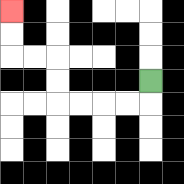{'start': '[6, 3]', 'end': '[0, 0]', 'path_directions': 'D,L,L,L,L,U,U,L,L,U,U', 'path_coordinates': '[[6, 3], [6, 4], [5, 4], [4, 4], [3, 4], [2, 4], [2, 3], [2, 2], [1, 2], [0, 2], [0, 1], [0, 0]]'}